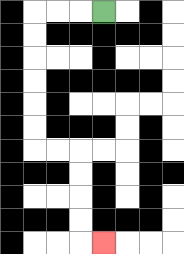{'start': '[4, 0]', 'end': '[4, 10]', 'path_directions': 'L,L,L,D,D,D,D,D,D,R,R,D,D,D,D,R', 'path_coordinates': '[[4, 0], [3, 0], [2, 0], [1, 0], [1, 1], [1, 2], [1, 3], [1, 4], [1, 5], [1, 6], [2, 6], [3, 6], [3, 7], [3, 8], [3, 9], [3, 10], [4, 10]]'}